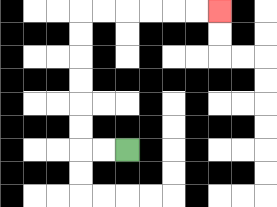{'start': '[5, 6]', 'end': '[9, 0]', 'path_directions': 'L,L,U,U,U,U,U,U,R,R,R,R,R,R', 'path_coordinates': '[[5, 6], [4, 6], [3, 6], [3, 5], [3, 4], [3, 3], [3, 2], [3, 1], [3, 0], [4, 0], [5, 0], [6, 0], [7, 0], [8, 0], [9, 0]]'}